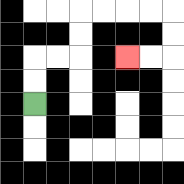{'start': '[1, 4]', 'end': '[5, 2]', 'path_directions': 'U,U,R,R,U,U,R,R,R,R,D,D,L,L', 'path_coordinates': '[[1, 4], [1, 3], [1, 2], [2, 2], [3, 2], [3, 1], [3, 0], [4, 0], [5, 0], [6, 0], [7, 0], [7, 1], [7, 2], [6, 2], [5, 2]]'}